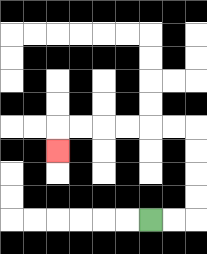{'start': '[6, 9]', 'end': '[2, 6]', 'path_directions': 'R,R,U,U,U,U,L,L,L,L,L,L,D', 'path_coordinates': '[[6, 9], [7, 9], [8, 9], [8, 8], [8, 7], [8, 6], [8, 5], [7, 5], [6, 5], [5, 5], [4, 5], [3, 5], [2, 5], [2, 6]]'}